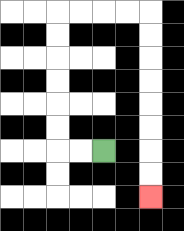{'start': '[4, 6]', 'end': '[6, 8]', 'path_directions': 'L,L,U,U,U,U,U,U,R,R,R,R,D,D,D,D,D,D,D,D', 'path_coordinates': '[[4, 6], [3, 6], [2, 6], [2, 5], [2, 4], [2, 3], [2, 2], [2, 1], [2, 0], [3, 0], [4, 0], [5, 0], [6, 0], [6, 1], [6, 2], [6, 3], [6, 4], [6, 5], [6, 6], [6, 7], [6, 8]]'}